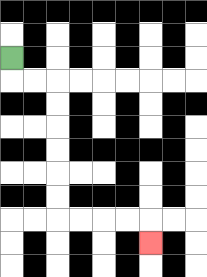{'start': '[0, 2]', 'end': '[6, 10]', 'path_directions': 'D,R,R,D,D,D,D,D,D,R,R,R,R,D', 'path_coordinates': '[[0, 2], [0, 3], [1, 3], [2, 3], [2, 4], [2, 5], [2, 6], [2, 7], [2, 8], [2, 9], [3, 9], [4, 9], [5, 9], [6, 9], [6, 10]]'}